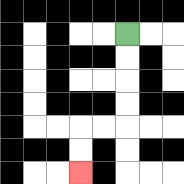{'start': '[5, 1]', 'end': '[3, 7]', 'path_directions': 'D,D,D,D,L,L,D,D', 'path_coordinates': '[[5, 1], [5, 2], [5, 3], [5, 4], [5, 5], [4, 5], [3, 5], [3, 6], [3, 7]]'}